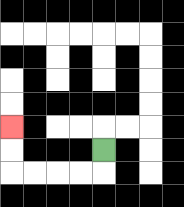{'start': '[4, 6]', 'end': '[0, 5]', 'path_directions': 'D,L,L,L,L,U,U', 'path_coordinates': '[[4, 6], [4, 7], [3, 7], [2, 7], [1, 7], [0, 7], [0, 6], [0, 5]]'}